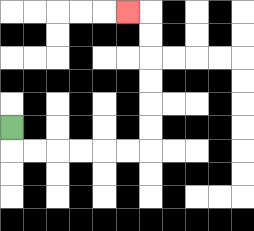{'start': '[0, 5]', 'end': '[5, 0]', 'path_directions': 'D,R,R,R,R,R,R,U,U,U,U,U,U,L', 'path_coordinates': '[[0, 5], [0, 6], [1, 6], [2, 6], [3, 6], [4, 6], [5, 6], [6, 6], [6, 5], [6, 4], [6, 3], [6, 2], [6, 1], [6, 0], [5, 0]]'}